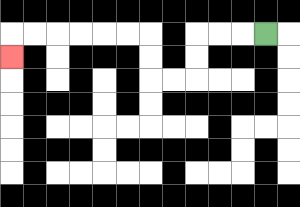{'start': '[11, 1]', 'end': '[0, 2]', 'path_directions': 'L,L,L,D,D,L,L,U,U,L,L,L,L,L,L,D', 'path_coordinates': '[[11, 1], [10, 1], [9, 1], [8, 1], [8, 2], [8, 3], [7, 3], [6, 3], [6, 2], [6, 1], [5, 1], [4, 1], [3, 1], [2, 1], [1, 1], [0, 1], [0, 2]]'}